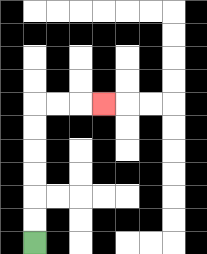{'start': '[1, 10]', 'end': '[4, 4]', 'path_directions': 'U,U,U,U,U,U,R,R,R', 'path_coordinates': '[[1, 10], [1, 9], [1, 8], [1, 7], [1, 6], [1, 5], [1, 4], [2, 4], [3, 4], [4, 4]]'}